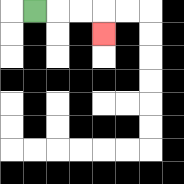{'start': '[1, 0]', 'end': '[4, 1]', 'path_directions': 'R,R,R,D', 'path_coordinates': '[[1, 0], [2, 0], [3, 0], [4, 0], [4, 1]]'}